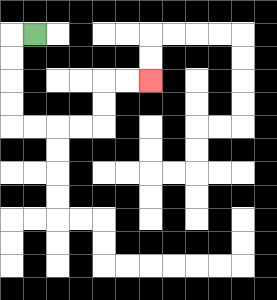{'start': '[1, 1]', 'end': '[6, 3]', 'path_directions': 'L,D,D,D,D,R,R,R,R,U,U,R,R', 'path_coordinates': '[[1, 1], [0, 1], [0, 2], [0, 3], [0, 4], [0, 5], [1, 5], [2, 5], [3, 5], [4, 5], [4, 4], [4, 3], [5, 3], [6, 3]]'}